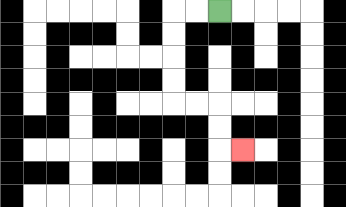{'start': '[9, 0]', 'end': '[10, 6]', 'path_directions': 'L,L,D,D,D,D,R,R,D,D,R', 'path_coordinates': '[[9, 0], [8, 0], [7, 0], [7, 1], [7, 2], [7, 3], [7, 4], [8, 4], [9, 4], [9, 5], [9, 6], [10, 6]]'}